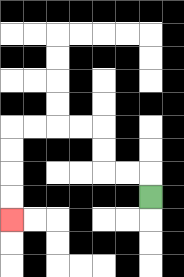{'start': '[6, 8]', 'end': '[0, 9]', 'path_directions': 'U,L,L,U,U,L,L,L,L,D,D,D,D', 'path_coordinates': '[[6, 8], [6, 7], [5, 7], [4, 7], [4, 6], [4, 5], [3, 5], [2, 5], [1, 5], [0, 5], [0, 6], [0, 7], [0, 8], [0, 9]]'}